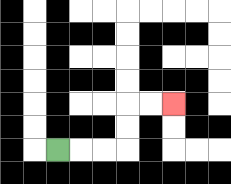{'start': '[2, 6]', 'end': '[7, 4]', 'path_directions': 'R,R,R,U,U,R,R', 'path_coordinates': '[[2, 6], [3, 6], [4, 6], [5, 6], [5, 5], [5, 4], [6, 4], [7, 4]]'}